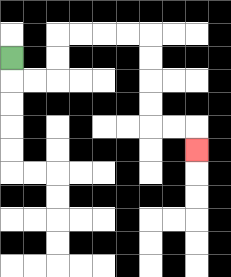{'start': '[0, 2]', 'end': '[8, 6]', 'path_directions': 'D,R,R,U,U,R,R,R,R,D,D,D,D,R,R,D', 'path_coordinates': '[[0, 2], [0, 3], [1, 3], [2, 3], [2, 2], [2, 1], [3, 1], [4, 1], [5, 1], [6, 1], [6, 2], [6, 3], [6, 4], [6, 5], [7, 5], [8, 5], [8, 6]]'}